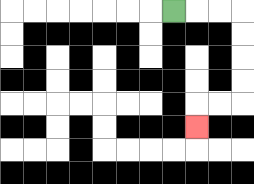{'start': '[7, 0]', 'end': '[8, 5]', 'path_directions': 'R,R,R,D,D,D,D,L,L,D', 'path_coordinates': '[[7, 0], [8, 0], [9, 0], [10, 0], [10, 1], [10, 2], [10, 3], [10, 4], [9, 4], [8, 4], [8, 5]]'}